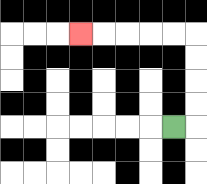{'start': '[7, 5]', 'end': '[3, 1]', 'path_directions': 'R,U,U,U,U,L,L,L,L,L', 'path_coordinates': '[[7, 5], [8, 5], [8, 4], [8, 3], [8, 2], [8, 1], [7, 1], [6, 1], [5, 1], [4, 1], [3, 1]]'}